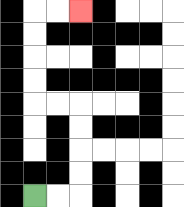{'start': '[1, 8]', 'end': '[3, 0]', 'path_directions': 'R,R,U,U,U,U,L,L,U,U,U,U,R,R', 'path_coordinates': '[[1, 8], [2, 8], [3, 8], [3, 7], [3, 6], [3, 5], [3, 4], [2, 4], [1, 4], [1, 3], [1, 2], [1, 1], [1, 0], [2, 0], [3, 0]]'}